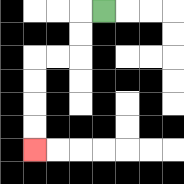{'start': '[4, 0]', 'end': '[1, 6]', 'path_directions': 'L,D,D,L,L,D,D,D,D', 'path_coordinates': '[[4, 0], [3, 0], [3, 1], [3, 2], [2, 2], [1, 2], [1, 3], [1, 4], [1, 5], [1, 6]]'}